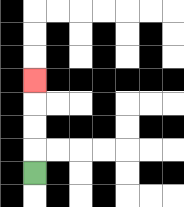{'start': '[1, 7]', 'end': '[1, 3]', 'path_directions': 'U,U,U,U', 'path_coordinates': '[[1, 7], [1, 6], [1, 5], [1, 4], [1, 3]]'}